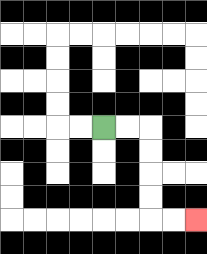{'start': '[4, 5]', 'end': '[8, 9]', 'path_directions': 'R,R,D,D,D,D,R,R', 'path_coordinates': '[[4, 5], [5, 5], [6, 5], [6, 6], [6, 7], [6, 8], [6, 9], [7, 9], [8, 9]]'}